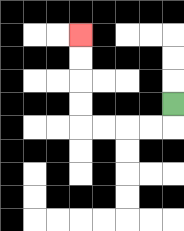{'start': '[7, 4]', 'end': '[3, 1]', 'path_directions': 'D,L,L,L,L,U,U,U,U', 'path_coordinates': '[[7, 4], [7, 5], [6, 5], [5, 5], [4, 5], [3, 5], [3, 4], [3, 3], [3, 2], [3, 1]]'}